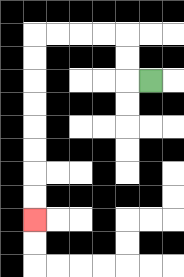{'start': '[6, 3]', 'end': '[1, 9]', 'path_directions': 'L,U,U,L,L,L,L,D,D,D,D,D,D,D,D', 'path_coordinates': '[[6, 3], [5, 3], [5, 2], [5, 1], [4, 1], [3, 1], [2, 1], [1, 1], [1, 2], [1, 3], [1, 4], [1, 5], [1, 6], [1, 7], [1, 8], [1, 9]]'}